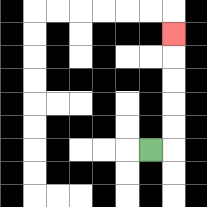{'start': '[6, 6]', 'end': '[7, 1]', 'path_directions': 'R,U,U,U,U,U', 'path_coordinates': '[[6, 6], [7, 6], [7, 5], [7, 4], [7, 3], [7, 2], [7, 1]]'}